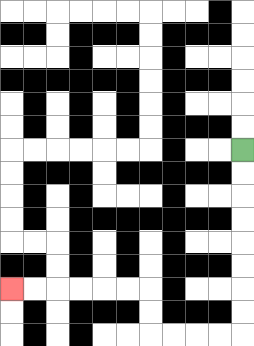{'start': '[10, 6]', 'end': '[0, 12]', 'path_directions': 'D,D,D,D,D,D,D,D,L,L,L,L,U,U,L,L,L,L,L,L', 'path_coordinates': '[[10, 6], [10, 7], [10, 8], [10, 9], [10, 10], [10, 11], [10, 12], [10, 13], [10, 14], [9, 14], [8, 14], [7, 14], [6, 14], [6, 13], [6, 12], [5, 12], [4, 12], [3, 12], [2, 12], [1, 12], [0, 12]]'}